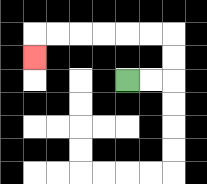{'start': '[5, 3]', 'end': '[1, 2]', 'path_directions': 'R,R,U,U,L,L,L,L,L,L,D', 'path_coordinates': '[[5, 3], [6, 3], [7, 3], [7, 2], [7, 1], [6, 1], [5, 1], [4, 1], [3, 1], [2, 1], [1, 1], [1, 2]]'}